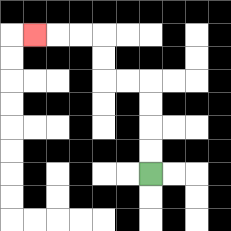{'start': '[6, 7]', 'end': '[1, 1]', 'path_directions': 'U,U,U,U,L,L,U,U,L,L,L', 'path_coordinates': '[[6, 7], [6, 6], [6, 5], [6, 4], [6, 3], [5, 3], [4, 3], [4, 2], [4, 1], [3, 1], [2, 1], [1, 1]]'}